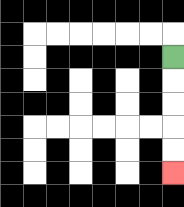{'start': '[7, 2]', 'end': '[7, 7]', 'path_directions': 'D,D,D,D,D', 'path_coordinates': '[[7, 2], [7, 3], [7, 4], [7, 5], [7, 6], [7, 7]]'}